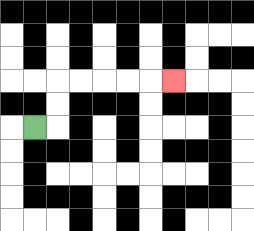{'start': '[1, 5]', 'end': '[7, 3]', 'path_directions': 'R,U,U,R,R,R,R,R', 'path_coordinates': '[[1, 5], [2, 5], [2, 4], [2, 3], [3, 3], [4, 3], [5, 3], [6, 3], [7, 3]]'}